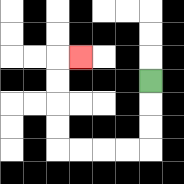{'start': '[6, 3]', 'end': '[3, 2]', 'path_directions': 'D,D,D,L,L,L,L,U,U,U,U,R', 'path_coordinates': '[[6, 3], [6, 4], [6, 5], [6, 6], [5, 6], [4, 6], [3, 6], [2, 6], [2, 5], [2, 4], [2, 3], [2, 2], [3, 2]]'}